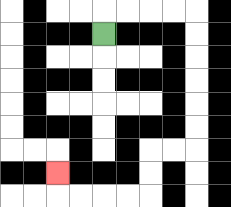{'start': '[4, 1]', 'end': '[2, 7]', 'path_directions': 'U,R,R,R,R,D,D,D,D,D,D,L,L,D,D,L,L,L,L,U', 'path_coordinates': '[[4, 1], [4, 0], [5, 0], [6, 0], [7, 0], [8, 0], [8, 1], [8, 2], [8, 3], [8, 4], [8, 5], [8, 6], [7, 6], [6, 6], [6, 7], [6, 8], [5, 8], [4, 8], [3, 8], [2, 8], [2, 7]]'}